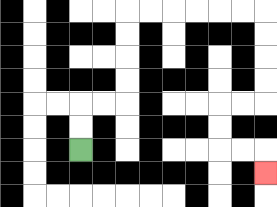{'start': '[3, 6]', 'end': '[11, 7]', 'path_directions': 'U,U,R,R,U,U,U,U,R,R,R,R,R,R,D,D,D,D,L,L,D,D,R,R,D', 'path_coordinates': '[[3, 6], [3, 5], [3, 4], [4, 4], [5, 4], [5, 3], [5, 2], [5, 1], [5, 0], [6, 0], [7, 0], [8, 0], [9, 0], [10, 0], [11, 0], [11, 1], [11, 2], [11, 3], [11, 4], [10, 4], [9, 4], [9, 5], [9, 6], [10, 6], [11, 6], [11, 7]]'}